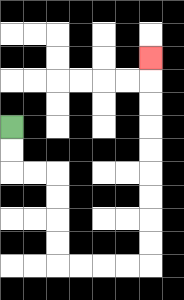{'start': '[0, 5]', 'end': '[6, 2]', 'path_directions': 'D,D,R,R,D,D,D,D,R,R,R,R,U,U,U,U,U,U,U,U,U', 'path_coordinates': '[[0, 5], [0, 6], [0, 7], [1, 7], [2, 7], [2, 8], [2, 9], [2, 10], [2, 11], [3, 11], [4, 11], [5, 11], [6, 11], [6, 10], [6, 9], [6, 8], [6, 7], [6, 6], [6, 5], [6, 4], [6, 3], [6, 2]]'}